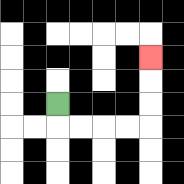{'start': '[2, 4]', 'end': '[6, 2]', 'path_directions': 'D,R,R,R,R,U,U,U', 'path_coordinates': '[[2, 4], [2, 5], [3, 5], [4, 5], [5, 5], [6, 5], [6, 4], [6, 3], [6, 2]]'}